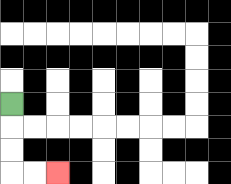{'start': '[0, 4]', 'end': '[2, 7]', 'path_directions': 'D,D,D,R,R', 'path_coordinates': '[[0, 4], [0, 5], [0, 6], [0, 7], [1, 7], [2, 7]]'}